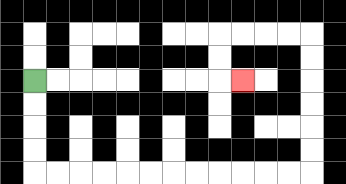{'start': '[1, 3]', 'end': '[10, 3]', 'path_directions': 'D,D,D,D,R,R,R,R,R,R,R,R,R,R,R,R,U,U,U,U,U,U,L,L,L,L,D,D,R', 'path_coordinates': '[[1, 3], [1, 4], [1, 5], [1, 6], [1, 7], [2, 7], [3, 7], [4, 7], [5, 7], [6, 7], [7, 7], [8, 7], [9, 7], [10, 7], [11, 7], [12, 7], [13, 7], [13, 6], [13, 5], [13, 4], [13, 3], [13, 2], [13, 1], [12, 1], [11, 1], [10, 1], [9, 1], [9, 2], [9, 3], [10, 3]]'}